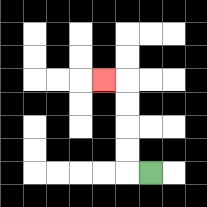{'start': '[6, 7]', 'end': '[4, 3]', 'path_directions': 'L,U,U,U,U,L', 'path_coordinates': '[[6, 7], [5, 7], [5, 6], [5, 5], [5, 4], [5, 3], [4, 3]]'}